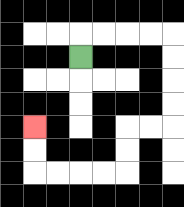{'start': '[3, 2]', 'end': '[1, 5]', 'path_directions': 'U,R,R,R,R,D,D,D,D,L,L,D,D,L,L,L,L,U,U', 'path_coordinates': '[[3, 2], [3, 1], [4, 1], [5, 1], [6, 1], [7, 1], [7, 2], [7, 3], [7, 4], [7, 5], [6, 5], [5, 5], [5, 6], [5, 7], [4, 7], [3, 7], [2, 7], [1, 7], [1, 6], [1, 5]]'}